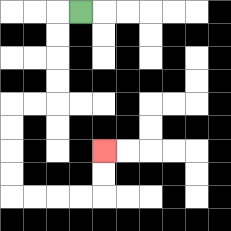{'start': '[3, 0]', 'end': '[4, 6]', 'path_directions': 'L,D,D,D,D,L,L,D,D,D,D,R,R,R,R,U,U', 'path_coordinates': '[[3, 0], [2, 0], [2, 1], [2, 2], [2, 3], [2, 4], [1, 4], [0, 4], [0, 5], [0, 6], [0, 7], [0, 8], [1, 8], [2, 8], [3, 8], [4, 8], [4, 7], [4, 6]]'}